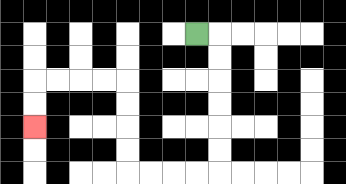{'start': '[8, 1]', 'end': '[1, 5]', 'path_directions': 'R,D,D,D,D,D,D,L,L,L,L,U,U,U,U,L,L,L,L,D,D', 'path_coordinates': '[[8, 1], [9, 1], [9, 2], [9, 3], [9, 4], [9, 5], [9, 6], [9, 7], [8, 7], [7, 7], [6, 7], [5, 7], [5, 6], [5, 5], [5, 4], [5, 3], [4, 3], [3, 3], [2, 3], [1, 3], [1, 4], [1, 5]]'}